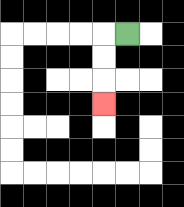{'start': '[5, 1]', 'end': '[4, 4]', 'path_directions': 'L,D,D,D', 'path_coordinates': '[[5, 1], [4, 1], [4, 2], [4, 3], [4, 4]]'}